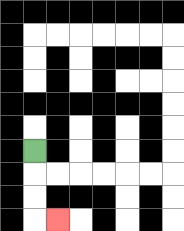{'start': '[1, 6]', 'end': '[2, 9]', 'path_directions': 'D,D,D,R', 'path_coordinates': '[[1, 6], [1, 7], [1, 8], [1, 9], [2, 9]]'}